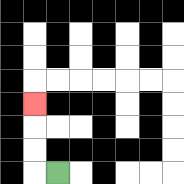{'start': '[2, 7]', 'end': '[1, 4]', 'path_directions': 'L,U,U,U', 'path_coordinates': '[[2, 7], [1, 7], [1, 6], [1, 5], [1, 4]]'}